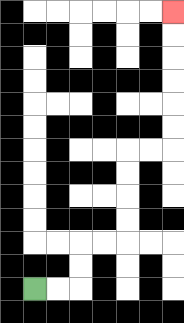{'start': '[1, 12]', 'end': '[7, 0]', 'path_directions': 'R,R,U,U,R,R,U,U,U,U,R,R,U,U,U,U,U,U', 'path_coordinates': '[[1, 12], [2, 12], [3, 12], [3, 11], [3, 10], [4, 10], [5, 10], [5, 9], [5, 8], [5, 7], [5, 6], [6, 6], [7, 6], [7, 5], [7, 4], [7, 3], [7, 2], [7, 1], [7, 0]]'}